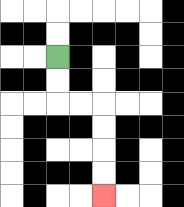{'start': '[2, 2]', 'end': '[4, 8]', 'path_directions': 'D,D,R,R,D,D,D,D', 'path_coordinates': '[[2, 2], [2, 3], [2, 4], [3, 4], [4, 4], [4, 5], [4, 6], [4, 7], [4, 8]]'}